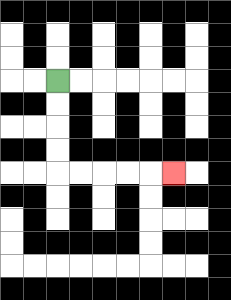{'start': '[2, 3]', 'end': '[7, 7]', 'path_directions': 'D,D,D,D,R,R,R,R,R', 'path_coordinates': '[[2, 3], [2, 4], [2, 5], [2, 6], [2, 7], [3, 7], [4, 7], [5, 7], [6, 7], [7, 7]]'}